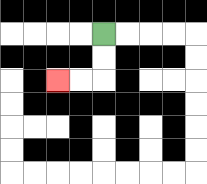{'start': '[4, 1]', 'end': '[2, 3]', 'path_directions': 'D,D,L,L', 'path_coordinates': '[[4, 1], [4, 2], [4, 3], [3, 3], [2, 3]]'}